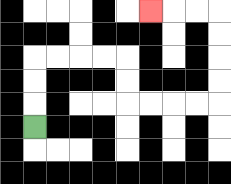{'start': '[1, 5]', 'end': '[6, 0]', 'path_directions': 'U,U,U,R,R,R,R,D,D,R,R,R,R,U,U,U,U,L,L,L', 'path_coordinates': '[[1, 5], [1, 4], [1, 3], [1, 2], [2, 2], [3, 2], [4, 2], [5, 2], [5, 3], [5, 4], [6, 4], [7, 4], [8, 4], [9, 4], [9, 3], [9, 2], [9, 1], [9, 0], [8, 0], [7, 0], [6, 0]]'}